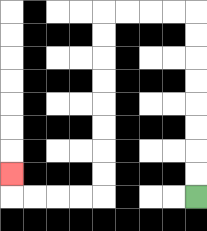{'start': '[8, 8]', 'end': '[0, 7]', 'path_directions': 'U,U,U,U,U,U,U,U,L,L,L,L,D,D,D,D,D,D,D,D,L,L,L,L,U', 'path_coordinates': '[[8, 8], [8, 7], [8, 6], [8, 5], [8, 4], [8, 3], [8, 2], [8, 1], [8, 0], [7, 0], [6, 0], [5, 0], [4, 0], [4, 1], [4, 2], [4, 3], [4, 4], [4, 5], [4, 6], [4, 7], [4, 8], [3, 8], [2, 8], [1, 8], [0, 8], [0, 7]]'}